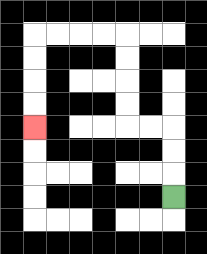{'start': '[7, 8]', 'end': '[1, 5]', 'path_directions': 'U,U,U,L,L,U,U,U,U,L,L,L,L,D,D,D,D', 'path_coordinates': '[[7, 8], [7, 7], [7, 6], [7, 5], [6, 5], [5, 5], [5, 4], [5, 3], [5, 2], [5, 1], [4, 1], [3, 1], [2, 1], [1, 1], [1, 2], [1, 3], [1, 4], [1, 5]]'}